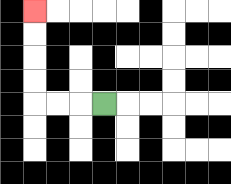{'start': '[4, 4]', 'end': '[1, 0]', 'path_directions': 'L,L,L,U,U,U,U', 'path_coordinates': '[[4, 4], [3, 4], [2, 4], [1, 4], [1, 3], [1, 2], [1, 1], [1, 0]]'}